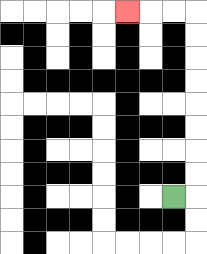{'start': '[7, 8]', 'end': '[5, 0]', 'path_directions': 'R,U,U,U,U,U,U,U,U,L,L,L', 'path_coordinates': '[[7, 8], [8, 8], [8, 7], [8, 6], [8, 5], [8, 4], [8, 3], [8, 2], [8, 1], [8, 0], [7, 0], [6, 0], [5, 0]]'}